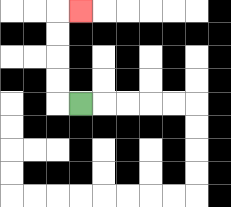{'start': '[3, 4]', 'end': '[3, 0]', 'path_directions': 'L,U,U,U,U,R', 'path_coordinates': '[[3, 4], [2, 4], [2, 3], [2, 2], [2, 1], [2, 0], [3, 0]]'}